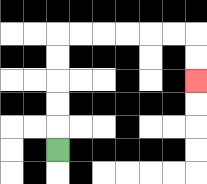{'start': '[2, 6]', 'end': '[8, 3]', 'path_directions': 'U,U,U,U,U,R,R,R,R,R,R,D,D', 'path_coordinates': '[[2, 6], [2, 5], [2, 4], [2, 3], [2, 2], [2, 1], [3, 1], [4, 1], [5, 1], [6, 1], [7, 1], [8, 1], [8, 2], [8, 3]]'}